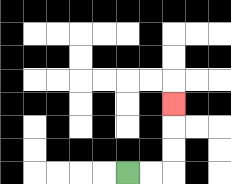{'start': '[5, 7]', 'end': '[7, 4]', 'path_directions': 'R,R,U,U,U', 'path_coordinates': '[[5, 7], [6, 7], [7, 7], [7, 6], [7, 5], [7, 4]]'}